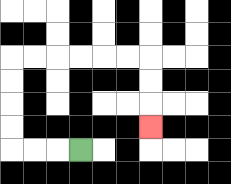{'start': '[3, 6]', 'end': '[6, 5]', 'path_directions': 'L,L,L,U,U,U,U,R,R,R,R,R,R,D,D,D', 'path_coordinates': '[[3, 6], [2, 6], [1, 6], [0, 6], [0, 5], [0, 4], [0, 3], [0, 2], [1, 2], [2, 2], [3, 2], [4, 2], [5, 2], [6, 2], [6, 3], [6, 4], [6, 5]]'}